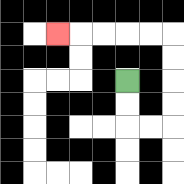{'start': '[5, 3]', 'end': '[2, 1]', 'path_directions': 'D,D,R,R,U,U,U,U,L,L,L,L,L', 'path_coordinates': '[[5, 3], [5, 4], [5, 5], [6, 5], [7, 5], [7, 4], [7, 3], [7, 2], [7, 1], [6, 1], [5, 1], [4, 1], [3, 1], [2, 1]]'}